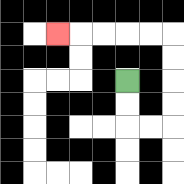{'start': '[5, 3]', 'end': '[2, 1]', 'path_directions': 'D,D,R,R,U,U,U,U,L,L,L,L,L', 'path_coordinates': '[[5, 3], [5, 4], [5, 5], [6, 5], [7, 5], [7, 4], [7, 3], [7, 2], [7, 1], [6, 1], [5, 1], [4, 1], [3, 1], [2, 1]]'}